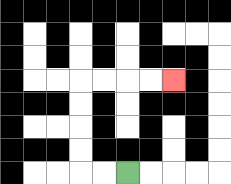{'start': '[5, 7]', 'end': '[7, 3]', 'path_directions': 'L,L,U,U,U,U,R,R,R,R', 'path_coordinates': '[[5, 7], [4, 7], [3, 7], [3, 6], [3, 5], [3, 4], [3, 3], [4, 3], [5, 3], [6, 3], [7, 3]]'}